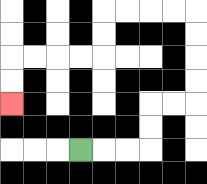{'start': '[3, 6]', 'end': '[0, 4]', 'path_directions': 'R,R,R,U,U,R,R,U,U,U,U,L,L,L,L,D,D,L,L,L,L,D,D', 'path_coordinates': '[[3, 6], [4, 6], [5, 6], [6, 6], [6, 5], [6, 4], [7, 4], [8, 4], [8, 3], [8, 2], [8, 1], [8, 0], [7, 0], [6, 0], [5, 0], [4, 0], [4, 1], [4, 2], [3, 2], [2, 2], [1, 2], [0, 2], [0, 3], [0, 4]]'}